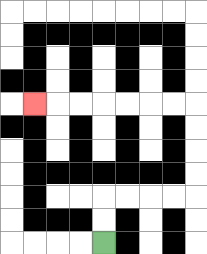{'start': '[4, 10]', 'end': '[1, 4]', 'path_directions': 'U,U,R,R,R,R,U,U,U,U,L,L,L,L,L,L,L', 'path_coordinates': '[[4, 10], [4, 9], [4, 8], [5, 8], [6, 8], [7, 8], [8, 8], [8, 7], [8, 6], [8, 5], [8, 4], [7, 4], [6, 4], [5, 4], [4, 4], [3, 4], [2, 4], [1, 4]]'}